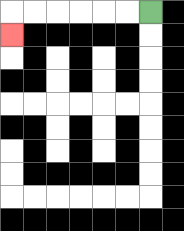{'start': '[6, 0]', 'end': '[0, 1]', 'path_directions': 'L,L,L,L,L,L,D', 'path_coordinates': '[[6, 0], [5, 0], [4, 0], [3, 0], [2, 0], [1, 0], [0, 0], [0, 1]]'}